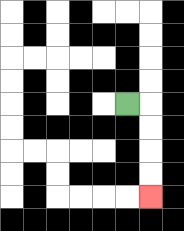{'start': '[5, 4]', 'end': '[6, 8]', 'path_directions': 'R,D,D,D,D', 'path_coordinates': '[[5, 4], [6, 4], [6, 5], [6, 6], [6, 7], [6, 8]]'}